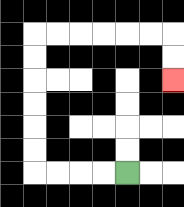{'start': '[5, 7]', 'end': '[7, 3]', 'path_directions': 'L,L,L,L,U,U,U,U,U,U,R,R,R,R,R,R,D,D', 'path_coordinates': '[[5, 7], [4, 7], [3, 7], [2, 7], [1, 7], [1, 6], [1, 5], [1, 4], [1, 3], [1, 2], [1, 1], [2, 1], [3, 1], [4, 1], [5, 1], [6, 1], [7, 1], [7, 2], [7, 3]]'}